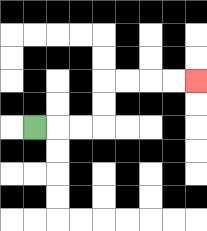{'start': '[1, 5]', 'end': '[8, 3]', 'path_directions': 'R,R,R,U,U,R,R,R,R', 'path_coordinates': '[[1, 5], [2, 5], [3, 5], [4, 5], [4, 4], [4, 3], [5, 3], [6, 3], [7, 3], [8, 3]]'}